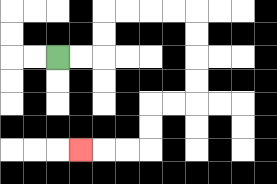{'start': '[2, 2]', 'end': '[3, 6]', 'path_directions': 'R,R,U,U,R,R,R,R,D,D,D,D,L,L,D,D,L,L,L', 'path_coordinates': '[[2, 2], [3, 2], [4, 2], [4, 1], [4, 0], [5, 0], [6, 0], [7, 0], [8, 0], [8, 1], [8, 2], [8, 3], [8, 4], [7, 4], [6, 4], [6, 5], [6, 6], [5, 6], [4, 6], [3, 6]]'}